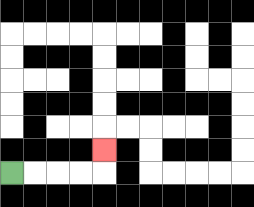{'start': '[0, 7]', 'end': '[4, 6]', 'path_directions': 'R,R,R,R,U', 'path_coordinates': '[[0, 7], [1, 7], [2, 7], [3, 7], [4, 7], [4, 6]]'}